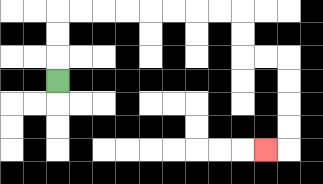{'start': '[2, 3]', 'end': '[11, 6]', 'path_directions': 'U,U,U,R,R,R,R,R,R,R,R,D,D,R,R,D,D,D,D,L', 'path_coordinates': '[[2, 3], [2, 2], [2, 1], [2, 0], [3, 0], [4, 0], [5, 0], [6, 0], [7, 0], [8, 0], [9, 0], [10, 0], [10, 1], [10, 2], [11, 2], [12, 2], [12, 3], [12, 4], [12, 5], [12, 6], [11, 6]]'}